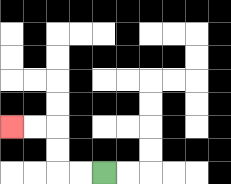{'start': '[4, 7]', 'end': '[0, 5]', 'path_directions': 'L,L,U,U,L,L', 'path_coordinates': '[[4, 7], [3, 7], [2, 7], [2, 6], [2, 5], [1, 5], [0, 5]]'}